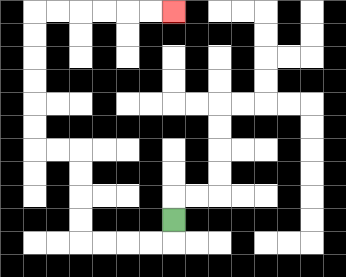{'start': '[7, 9]', 'end': '[7, 0]', 'path_directions': 'D,L,L,L,L,U,U,U,U,L,L,U,U,U,U,U,U,R,R,R,R,R,R', 'path_coordinates': '[[7, 9], [7, 10], [6, 10], [5, 10], [4, 10], [3, 10], [3, 9], [3, 8], [3, 7], [3, 6], [2, 6], [1, 6], [1, 5], [1, 4], [1, 3], [1, 2], [1, 1], [1, 0], [2, 0], [3, 0], [4, 0], [5, 0], [6, 0], [7, 0]]'}